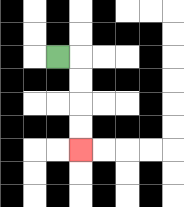{'start': '[2, 2]', 'end': '[3, 6]', 'path_directions': 'R,D,D,D,D', 'path_coordinates': '[[2, 2], [3, 2], [3, 3], [3, 4], [3, 5], [3, 6]]'}